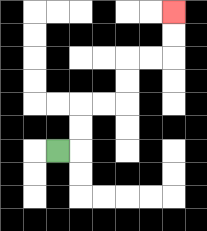{'start': '[2, 6]', 'end': '[7, 0]', 'path_directions': 'R,U,U,R,R,U,U,R,R,U,U', 'path_coordinates': '[[2, 6], [3, 6], [3, 5], [3, 4], [4, 4], [5, 4], [5, 3], [5, 2], [6, 2], [7, 2], [7, 1], [7, 0]]'}